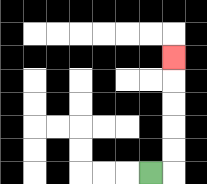{'start': '[6, 7]', 'end': '[7, 2]', 'path_directions': 'R,U,U,U,U,U', 'path_coordinates': '[[6, 7], [7, 7], [7, 6], [7, 5], [7, 4], [7, 3], [7, 2]]'}